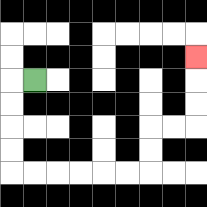{'start': '[1, 3]', 'end': '[8, 2]', 'path_directions': 'L,D,D,D,D,R,R,R,R,R,R,U,U,R,R,U,U,U', 'path_coordinates': '[[1, 3], [0, 3], [0, 4], [0, 5], [0, 6], [0, 7], [1, 7], [2, 7], [3, 7], [4, 7], [5, 7], [6, 7], [6, 6], [6, 5], [7, 5], [8, 5], [8, 4], [8, 3], [8, 2]]'}